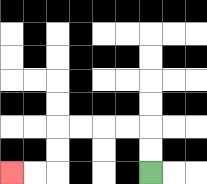{'start': '[6, 7]', 'end': '[0, 7]', 'path_directions': 'U,U,L,L,L,L,D,D,L,L', 'path_coordinates': '[[6, 7], [6, 6], [6, 5], [5, 5], [4, 5], [3, 5], [2, 5], [2, 6], [2, 7], [1, 7], [0, 7]]'}